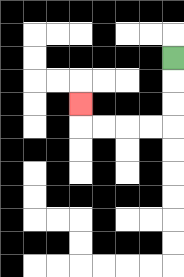{'start': '[7, 2]', 'end': '[3, 4]', 'path_directions': 'D,D,D,L,L,L,L,U', 'path_coordinates': '[[7, 2], [7, 3], [7, 4], [7, 5], [6, 5], [5, 5], [4, 5], [3, 5], [3, 4]]'}